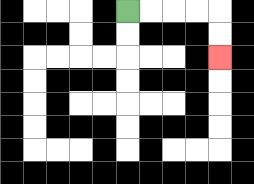{'start': '[5, 0]', 'end': '[9, 2]', 'path_directions': 'R,R,R,R,D,D', 'path_coordinates': '[[5, 0], [6, 0], [7, 0], [8, 0], [9, 0], [9, 1], [9, 2]]'}